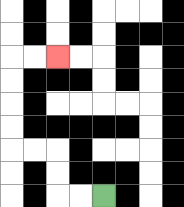{'start': '[4, 8]', 'end': '[2, 2]', 'path_directions': 'L,L,U,U,L,L,U,U,U,U,R,R', 'path_coordinates': '[[4, 8], [3, 8], [2, 8], [2, 7], [2, 6], [1, 6], [0, 6], [0, 5], [0, 4], [0, 3], [0, 2], [1, 2], [2, 2]]'}